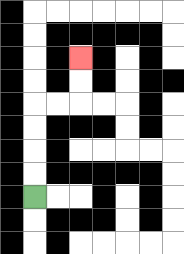{'start': '[1, 8]', 'end': '[3, 2]', 'path_directions': 'U,U,U,U,R,R,U,U', 'path_coordinates': '[[1, 8], [1, 7], [1, 6], [1, 5], [1, 4], [2, 4], [3, 4], [3, 3], [3, 2]]'}